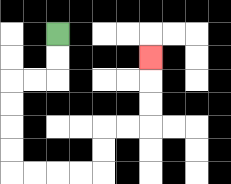{'start': '[2, 1]', 'end': '[6, 2]', 'path_directions': 'D,D,L,L,D,D,D,D,R,R,R,R,U,U,R,R,U,U,U', 'path_coordinates': '[[2, 1], [2, 2], [2, 3], [1, 3], [0, 3], [0, 4], [0, 5], [0, 6], [0, 7], [1, 7], [2, 7], [3, 7], [4, 7], [4, 6], [4, 5], [5, 5], [6, 5], [6, 4], [6, 3], [6, 2]]'}